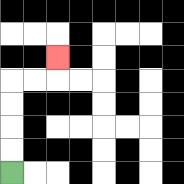{'start': '[0, 7]', 'end': '[2, 2]', 'path_directions': 'U,U,U,U,R,R,U', 'path_coordinates': '[[0, 7], [0, 6], [0, 5], [0, 4], [0, 3], [1, 3], [2, 3], [2, 2]]'}